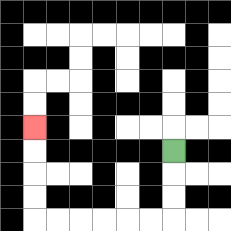{'start': '[7, 6]', 'end': '[1, 5]', 'path_directions': 'D,D,D,L,L,L,L,L,L,U,U,U,U', 'path_coordinates': '[[7, 6], [7, 7], [7, 8], [7, 9], [6, 9], [5, 9], [4, 9], [3, 9], [2, 9], [1, 9], [1, 8], [1, 7], [1, 6], [1, 5]]'}